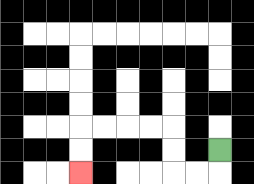{'start': '[9, 6]', 'end': '[3, 7]', 'path_directions': 'D,L,L,U,U,L,L,L,L,D,D', 'path_coordinates': '[[9, 6], [9, 7], [8, 7], [7, 7], [7, 6], [7, 5], [6, 5], [5, 5], [4, 5], [3, 5], [3, 6], [3, 7]]'}